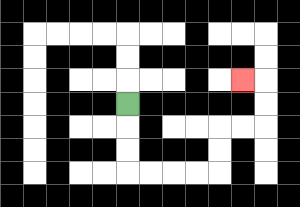{'start': '[5, 4]', 'end': '[10, 3]', 'path_directions': 'D,D,D,R,R,R,R,U,U,R,R,U,U,L', 'path_coordinates': '[[5, 4], [5, 5], [5, 6], [5, 7], [6, 7], [7, 7], [8, 7], [9, 7], [9, 6], [9, 5], [10, 5], [11, 5], [11, 4], [11, 3], [10, 3]]'}